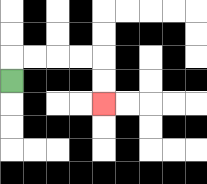{'start': '[0, 3]', 'end': '[4, 4]', 'path_directions': 'U,R,R,R,R,D,D', 'path_coordinates': '[[0, 3], [0, 2], [1, 2], [2, 2], [3, 2], [4, 2], [4, 3], [4, 4]]'}